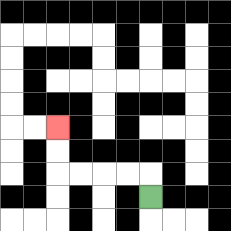{'start': '[6, 8]', 'end': '[2, 5]', 'path_directions': 'U,L,L,L,L,U,U', 'path_coordinates': '[[6, 8], [6, 7], [5, 7], [4, 7], [3, 7], [2, 7], [2, 6], [2, 5]]'}